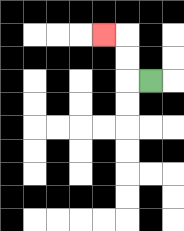{'start': '[6, 3]', 'end': '[4, 1]', 'path_directions': 'L,U,U,L', 'path_coordinates': '[[6, 3], [5, 3], [5, 2], [5, 1], [4, 1]]'}